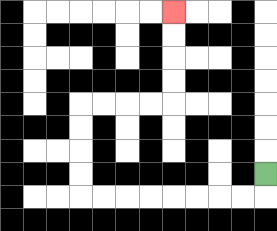{'start': '[11, 7]', 'end': '[7, 0]', 'path_directions': 'D,L,L,L,L,L,L,L,L,U,U,U,U,R,R,R,R,U,U,U,U', 'path_coordinates': '[[11, 7], [11, 8], [10, 8], [9, 8], [8, 8], [7, 8], [6, 8], [5, 8], [4, 8], [3, 8], [3, 7], [3, 6], [3, 5], [3, 4], [4, 4], [5, 4], [6, 4], [7, 4], [7, 3], [7, 2], [7, 1], [7, 0]]'}